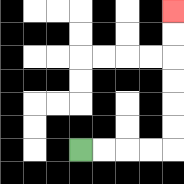{'start': '[3, 6]', 'end': '[7, 0]', 'path_directions': 'R,R,R,R,U,U,U,U,U,U', 'path_coordinates': '[[3, 6], [4, 6], [5, 6], [6, 6], [7, 6], [7, 5], [7, 4], [7, 3], [7, 2], [7, 1], [7, 0]]'}